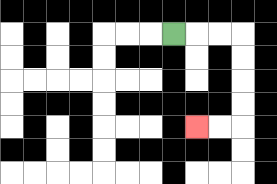{'start': '[7, 1]', 'end': '[8, 5]', 'path_directions': 'R,R,R,D,D,D,D,L,L', 'path_coordinates': '[[7, 1], [8, 1], [9, 1], [10, 1], [10, 2], [10, 3], [10, 4], [10, 5], [9, 5], [8, 5]]'}